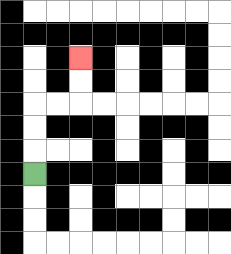{'start': '[1, 7]', 'end': '[3, 2]', 'path_directions': 'U,U,U,R,R,U,U', 'path_coordinates': '[[1, 7], [1, 6], [1, 5], [1, 4], [2, 4], [3, 4], [3, 3], [3, 2]]'}